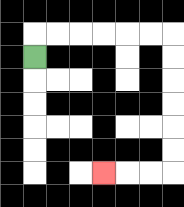{'start': '[1, 2]', 'end': '[4, 7]', 'path_directions': 'U,R,R,R,R,R,R,D,D,D,D,D,D,L,L,L', 'path_coordinates': '[[1, 2], [1, 1], [2, 1], [3, 1], [4, 1], [5, 1], [6, 1], [7, 1], [7, 2], [7, 3], [7, 4], [7, 5], [7, 6], [7, 7], [6, 7], [5, 7], [4, 7]]'}